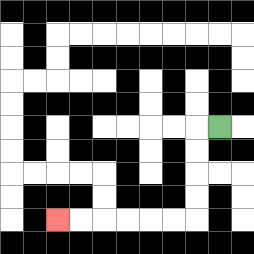{'start': '[9, 5]', 'end': '[2, 9]', 'path_directions': 'L,D,D,D,D,L,L,L,L,L,L', 'path_coordinates': '[[9, 5], [8, 5], [8, 6], [8, 7], [8, 8], [8, 9], [7, 9], [6, 9], [5, 9], [4, 9], [3, 9], [2, 9]]'}